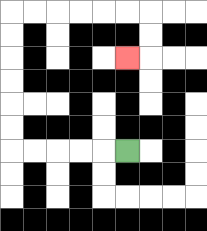{'start': '[5, 6]', 'end': '[5, 2]', 'path_directions': 'L,L,L,L,L,U,U,U,U,U,U,R,R,R,R,R,R,D,D,L', 'path_coordinates': '[[5, 6], [4, 6], [3, 6], [2, 6], [1, 6], [0, 6], [0, 5], [0, 4], [0, 3], [0, 2], [0, 1], [0, 0], [1, 0], [2, 0], [3, 0], [4, 0], [5, 0], [6, 0], [6, 1], [6, 2], [5, 2]]'}